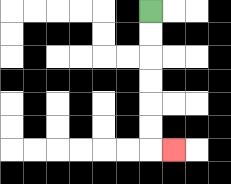{'start': '[6, 0]', 'end': '[7, 6]', 'path_directions': 'D,D,D,D,D,D,R', 'path_coordinates': '[[6, 0], [6, 1], [6, 2], [6, 3], [6, 4], [6, 5], [6, 6], [7, 6]]'}